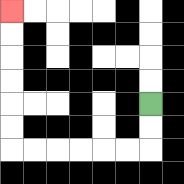{'start': '[6, 4]', 'end': '[0, 0]', 'path_directions': 'D,D,L,L,L,L,L,L,U,U,U,U,U,U', 'path_coordinates': '[[6, 4], [6, 5], [6, 6], [5, 6], [4, 6], [3, 6], [2, 6], [1, 6], [0, 6], [0, 5], [0, 4], [0, 3], [0, 2], [0, 1], [0, 0]]'}